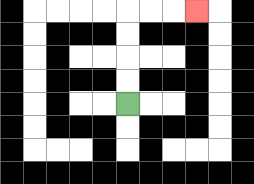{'start': '[5, 4]', 'end': '[8, 0]', 'path_directions': 'U,U,U,U,R,R,R', 'path_coordinates': '[[5, 4], [5, 3], [5, 2], [5, 1], [5, 0], [6, 0], [7, 0], [8, 0]]'}